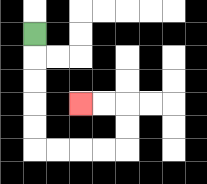{'start': '[1, 1]', 'end': '[3, 4]', 'path_directions': 'D,D,D,D,D,R,R,R,R,U,U,L,L', 'path_coordinates': '[[1, 1], [1, 2], [1, 3], [1, 4], [1, 5], [1, 6], [2, 6], [3, 6], [4, 6], [5, 6], [5, 5], [5, 4], [4, 4], [3, 4]]'}